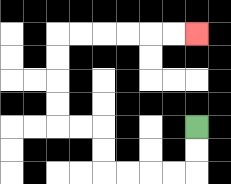{'start': '[8, 5]', 'end': '[8, 1]', 'path_directions': 'D,D,L,L,L,L,U,U,L,L,U,U,U,U,R,R,R,R,R,R', 'path_coordinates': '[[8, 5], [8, 6], [8, 7], [7, 7], [6, 7], [5, 7], [4, 7], [4, 6], [4, 5], [3, 5], [2, 5], [2, 4], [2, 3], [2, 2], [2, 1], [3, 1], [4, 1], [5, 1], [6, 1], [7, 1], [8, 1]]'}